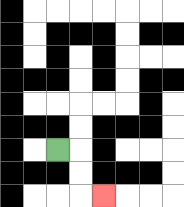{'start': '[2, 6]', 'end': '[4, 8]', 'path_directions': 'R,D,D,R', 'path_coordinates': '[[2, 6], [3, 6], [3, 7], [3, 8], [4, 8]]'}